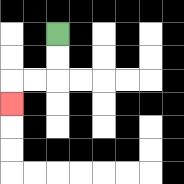{'start': '[2, 1]', 'end': '[0, 4]', 'path_directions': 'D,D,L,L,D', 'path_coordinates': '[[2, 1], [2, 2], [2, 3], [1, 3], [0, 3], [0, 4]]'}